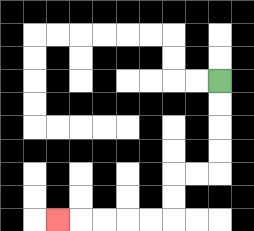{'start': '[9, 3]', 'end': '[2, 9]', 'path_directions': 'D,D,D,D,L,L,D,D,L,L,L,L,L', 'path_coordinates': '[[9, 3], [9, 4], [9, 5], [9, 6], [9, 7], [8, 7], [7, 7], [7, 8], [7, 9], [6, 9], [5, 9], [4, 9], [3, 9], [2, 9]]'}